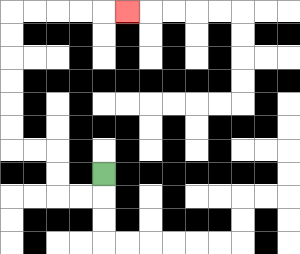{'start': '[4, 7]', 'end': '[5, 0]', 'path_directions': 'D,L,L,U,U,L,L,U,U,U,U,U,U,R,R,R,R,R', 'path_coordinates': '[[4, 7], [4, 8], [3, 8], [2, 8], [2, 7], [2, 6], [1, 6], [0, 6], [0, 5], [0, 4], [0, 3], [0, 2], [0, 1], [0, 0], [1, 0], [2, 0], [3, 0], [4, 0], [5, 0]]'}